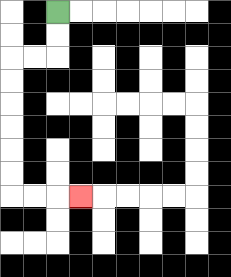{'start': '[2, 0]', 'end': '[3, 8]', 'path_directions': 'D,D,L,L,D,D,D,D,D,D,R,R,R', 'path_coordinates': '[[2, 0], [2, 1], [2, 2], [1, 2], [0, 2], [0, 3], [0, 4], [0, 5], [0, 6], [0, 7], [0, 8], [1, 8], [2, 8], [3, 8]]'}